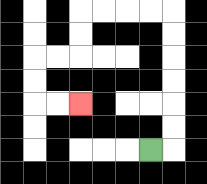{'start': '[6, 6]', 'end': '[3, 4]', 'path_directions': 'R,U,U,U,U,U,U,L,L,L,L,D,D,L,L,D,D,R,R', 'path_coordinates': '[[6, 6], [7, 6], [7, 5], [7, 4], [7, 3], [7, 2], [7, 1], [7, 0], [6, 0], [5, 0], [4, 0], [3, 0], [3, 1], [3, 2], [2, 2], [1, 2], [1, 3], [1, 4], [2, 4], [3, 4]]'}